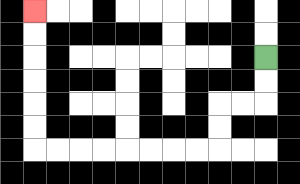{'start': '[11, 2]', 'end': '[1, 0]', 'path_directions': 'D,D,L,L,D,D,L,L,L,L,L,L,L,L,U,U,U,U,U,U', 'path_coordinates': '[[11, 2], [11, 3], [11, 4], [10, 4], [9, 4], [9, 5], [9, 6], [8, 6], [7, 6], [6, 6], [5, 6], [4, 6], [3, 6], [2, 6], [1, 6], [1, 5], [1, 4], [1, 3], [1, 2], [1, 1], [1, 0]]'}